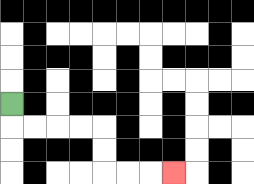{'start': '[0, 4]', 'end': '[7, 7]', 'path_directions': 'D,R,R,R,R,D,D,R,R,R', 'path_coordinates': '[[0, 4], [0, 5], [1, 5], [2, 5], [3, 5], [4, 5], [4, 6], [4, 7], [5, 7], [6, 7], [7, 7]]'}